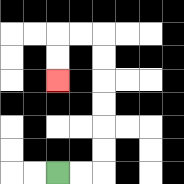{'start': '[2, 7]', 'end': '[2, 3]', 'path_directions': 'R,R,U,U,U,U,U,U,L,L,D,D', 'path_coordinates': '[[2, 7], [3, 7], [4, 7], [4, 6], [4, 5], [4, 4], [4, 3], [4, 2], [4, 1], [3, 1], [2, 1], [2, 2], [2, 3]]'}